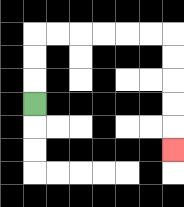{'start': '[1, 4]', 'end': '[7, 6]', 'path_directions': 'U,U,U,R,R,R,R,R,R,D,D,D,D,D', 'path_coordinates': '[[1, 4], [1, 3], [1, 2], [1, 1], [2, 1], [3, 1], [4, 1], [5, 1], [6, 1], [7, 1], [7, 2], [7, 3], [7, 4], [7, 5], [7, 6]]'}